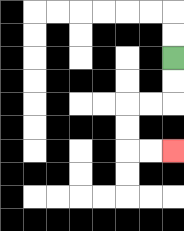{'start': '[7, 2]', 'end': '[7, 6]', 'path_directions': 'D,D,L,L,D,D,R,R', 'path_coordinates': '[[7, 2], [7, 3], [7, 4], [6, 4], [5, 4], [5, 5], [5, 6], [6, 6], [7, 6]]'}